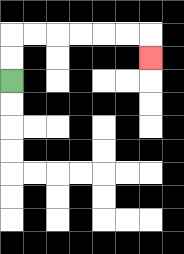{'start': '[0, 3]', 'end': '[6, 2]', 'path_directions': 'U,U,R,R,R,R,R,R,D', 'path_coordinates': '[[0, 3], [0, 2], [0, 1], [1, 1], [2, 1], [3, 1], [4, 1], [5, 1], [6, 1], [6, 2]]'}